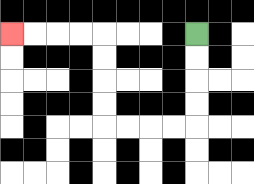{'start': '[8, 1]', 'end': '[0, 1]', 'path_directions': 'D,D,D,D,L,L,L,L,U,U,U,U,L,L,L,L', 'path_coordinates': '[[8, 1], [8, 2], [8, 3], [8, 4], [8, 5], [7, 5], [6, 5], [5, 5], [4, 5], [4, 4], [4, 3], [4, 2], [4, 1], [3, 1], [2, 1], [1, 1], [0, 1]]'}